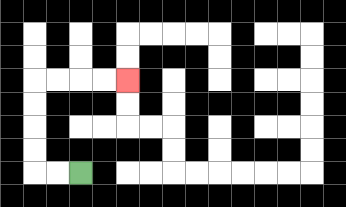{'start': '[3, 7]', 'end': '[5, 3]', 'path_directions': 'L,L,U,U,U,U,R,R,R,R', 'path_coordinates': '[[3, 7], [2, 7], [1, 7], [1, 6], [1, 5], [1, 4], [1, 3], [2, 3], [3, 3], [4, 3], [5, 3]]'}